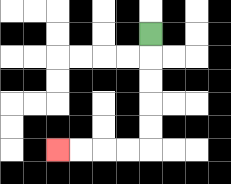{'start': '[6, 1]', 'end': '[2, 6]', 'path_directions': 'D,D,D,D,D,L,L,L,L', 'path_coordinates': '[[6, 1], [6, 2], [6, 3], [6, 4], [6, 5], [6, 6], [5, 6], [4, 6], [3, 6], [2, 6]]'}